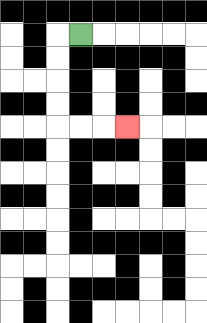{'start': '[3, 1]', 'end': '[5, 5]', 'path_directions': 'L,D,D,D,D,R,R,R', 'path_coordinates': '[[3, 1], [2, 1], [2, 2], [2, 3], [2, 4], [2, 5], [3, 5], [4, 5], [5, 5]]'}